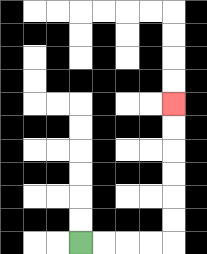{'start': '[3, 10]', 'end': '[7, 4]', 'path_directions': 'R,R,R,R,U,U,U,U,U,U', 'path_coordinates': '[[3, 10], [4, 10], [5, 10], [6, 10], [7, 10], [7, 9], [7, 8], [7, 7], [7, 6], [7, 5], [7, 4]]'}